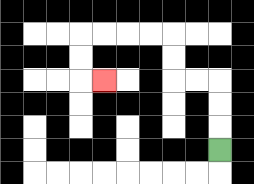{'start': '[9, 6]', 'end': '[4, 3]', 'path_directions': 'U,U,U,L,L,U,U,L,L,L,L,D,D,R', 'path_coordinates': '[[9, 6], [9, 5], [9, 4], [9, 3], [8, 3], [7, 3], [7, 2], [7, 1], [6, 1], [5, 1], [4, 1], [3, 1], [3, 2], [3, 3], [4, 3]]'}